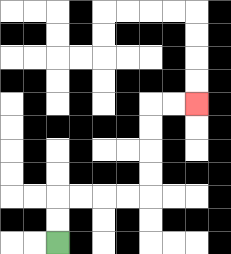{'start': '[2, 10]', 'end': '[8, 4]', 'path_directions': 'U,U,R,R,R,R,U,U,U,U,R,R', 'path_coordinates': '[[2, 10], [2, 9], [2, 8], [3, 8], [4, 8], [5, 8], [6, 8], [6, 7], [6, 6], [6, 5], [6, 4], [7, 4], [8, 4]]'}